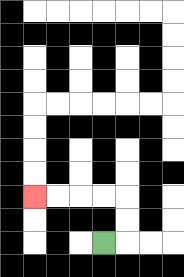{'start': '[4, 10]', 'end': '[1, 8]', 'path_directions': 'R,U,U,L,L,L,L', 'path_coordinates': '[[4, 10], [5, 10], [5, 9], [5, 8], [4, 8], [3, 8], [2, 8], [1, 8]]'}